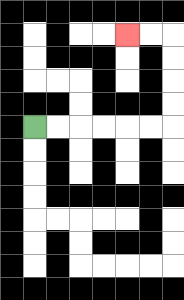{'start': '[1, 5]', 'end': '[5, 1]', 'path_directions': 'R,R,R,R,R,R,U,U,U,U,L,L', 'path_coordinates': '[[1, 5], [2, 5], [3, 5], [4, 5], [5, 5], [6, 5], [7, 5], [7, 4], [7, 3], [7, 2], [7, 1], [6, 1], [5, 1]]'}